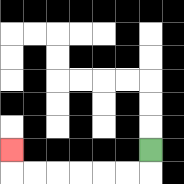{'start': '[6, 6]', 'end': '[0, 6]', 'path_directions': 'D,L,L,L,L,L,L,U', 'path_coordinates': '[[6, 6], [6, 7], [5, 7], [4, 7], [3, 7], [2, 7], [1, 7], [0, 7], [0, 6]]'}